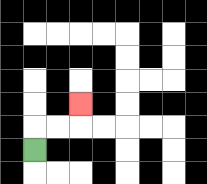{'start': '[1, 6]', 'end': '[3, 4]', 'path_directions': 'U,R,R,U', 'path_coordinates': '[[1, 6], [1, 5], [2, 5], [3, 5], [3, 4]]'}